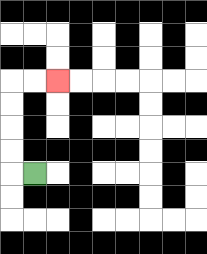{'start': '[1, 7]', 'end': '[2, 3]', 'path_directions': 'L,U,U,U,U,R,R', 'path_coordinates': '[[1, 7], [0, 7], [0, 6], [0, 5], [0, 4], [0, 3], [1, 3], [2, 3]]'}